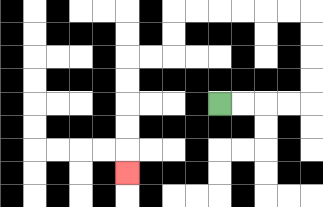{'start': '[9, 4]', 'end': '[5, 7]', 'path_directions': 'R,R,R,R,U,U,U,U,L,L,L,L,L,L,D,D,L,L,D,D,D,D,D', 'path_coordinates': '[[9, 4], [10, 4], [11, 4], [12, 4], [13, 4], [13, 3], [13, 2], [13, 1], [13, 0], [12, 0], [11, 0], [10, 0], [9, 0], [8, 0], [7, 0], [7, 1], [7, 2], [6, 2], [5, 2], [5, 3], [5, 4], [5, 5], [5, 6], [5, 7]]'}